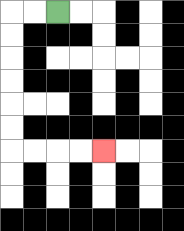{'start': '[2, 0]', 'end': '[4, 6]', 'path_directions': 'L,L,D,D,D,D,D,D,R,R,R,R', 'path_coordinates': '[[2, 0], [1, 0], [0, 0], [0, 1], [0, 2], [0, 3], [0, 4], [0, 5], [0, 6], [1, 6], [2, 6], [3, 6], [4, 6]]'}